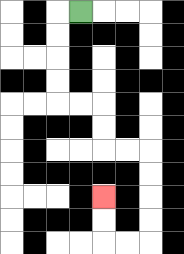{'start': '[3, 0]', 'end': '[4, 8]', 'path_directions': 'L,D,D,D,D,R,R,D,D,R,R,D,D,D,D,L,L,U,U', 'path_coordinates': '[[3, 0], [2, 0], [2, 1], [2, 2], [2, 3], [2, 4], [3, 4], [4, 4], [4, 5], [4, 6], [5, 6], [6, 6], [6, 7], [6, 8], [6, 9], [6, 10], [5, 10], [4, 10], [4, 9], [4, 8]]'}